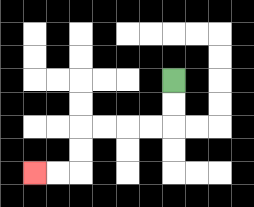{'start': '[7, 3]', 'end': '[1, 7]', 'path_directions': 'D,D,L,L,L,L,D,D,L,L', 'path_coordinates': '[[7, 3], [7, 4], [7, 5], [6, 5], [5, 5], [4, 5], [3, 5], [3, 6], [3, 7], [2, 7], [1, 7]]'}